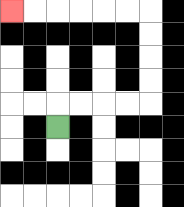{'start': '[2, 5]', 'end': '[0, 0]', 'path_directions': 'U,R,R,R,R,U,U,U,U,L,L,L,L,L,L', 'path_coordinates': '[[2, 5], [2, 4], [3, 4], [4, 4], [5, 4], [6, 4], [6, 3], [6, 2], [6, 1], [6, 0], [5, 0], [4, 0], [3, 0], [2, 0], [1, 0], [0, 0]]'}